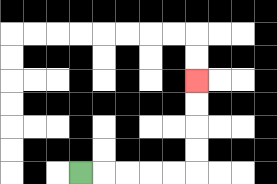{'start': '[3, 7]', 'end': '[8, 3]', 'path_directions': 'R,R,R,R,R,U,U,U,U', 'path_coordinates': '[[3, 7], [4, 7], [5, 7], [6, 7], [7, 7], [8, 7], [8, 6], [8, 5], [8, 4], [8, 3]]'}